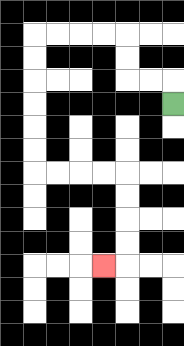{'start': '[7, 4]', 'end': '[4, 11]', 'path_directions': 'U,L,L,U,U,L,L,L,L,D,D,D,D,D,D,R,R,R,R,D,D,D,D,L', 'path_coordinates': '[[7, 4], [7, 3], [6, 3], [5, 3], [5, 2], [5, 1], [4, 1], [3, 1], [2, 1], [1, 1], [1, 2], [1, 3], [1, 4], [1, 5], [1, 6], [1, 7], [2, 7], [3, 7], [4, 7], [5, 7], [5, 8], [5, 9], [5, 10], [5, 11], [4, 11]]'}